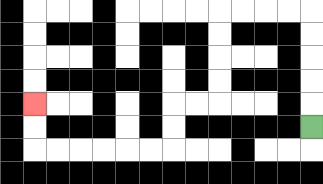{'start': '[13, 5]', 'end': '[1, 4]', 'path_directions': 'U,U,U,U,U,L,L,L,L,D,D,D,D,L,L,D,D,L,L,L,L,L,L,U,U', 'path_coordinates': '[[13, 5], [13, 4], [13, 3], [13, 2], [13, 1], [13, 0], [12, 0], [11, 0], [10, 0], [9, 0], [9, 1], [9, 2], [9, 3], [9, 4], [8, 4], [7, 4], [7, 5], [7, 6], [6, 6], [5, 6], [4, 6], [3, 6], [2, 6], [1, 6], [1, 5], [1, 4]]'}